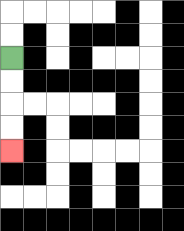{'start': '[0, 2]', 'end': '[0, 6]', 'path_directions': 'D,D,D,D', 'path_coordinates': '[[0, 2], [0, 3], [0, 4], [0, 5], [0, 6]]'}